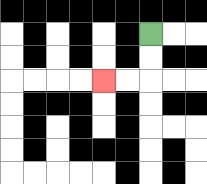{'start': '[6, 1]', 'end': '[4, 3]', 'path_directions': 'D,D,L,L', 'path_coordinates': '[[6, 1], [6, 2], [6, 3], [5, 3], [4, 3]]'}